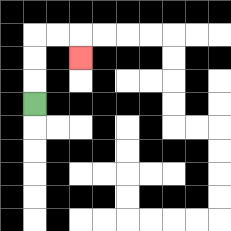{'start': '[1, 4]', 'end': '[3, 2]', 'path_directions': 'U,U,U,R,R,D', 'path_coordinates': '[[1, 4], [1, 3], [1, 2], [1, 1], [2, 1], [3, 1], [3, 2]]'}